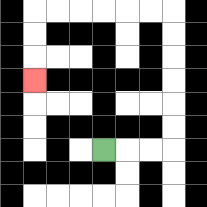{'start': '[4, 6]', 'end': '[1, 3]', 'path_directions': 'R,R,R,U,U,U,U,U,U,L,L,L,L,L,L,D,D,D', 'path_coordinates': '[[4, 6], [5, 6], [6, 6], [7, 6], [7, 5], [7, 4], [7, 3], [7, 2], [7, 1], [7, 0], [6, 0], [5, 0], [4, 0], [3, 0], [2, 0], [1, 0], [1, 1], [1, 2], [1, 3]]'}